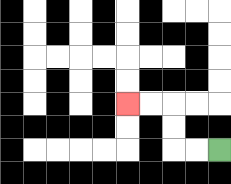{'start': '[9, 6]', 'end': '[5, 4]', 'path_directions': 'L,L,U,U,L,L', 'path_coordinates': '[[9, 6], [8, 6], [7, 6], [7, 5], [7, 4], [6, 4], [5, 4]]'}